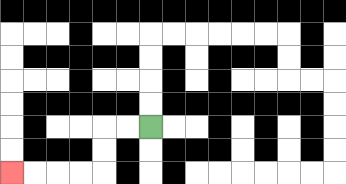{'start': '[6, 5]', 'end': '[0, 7]', 'path_directions': 'L,L,D,D,L,L,L,L', 'path_coordinates': '[[6, 5], [5, 5], [4, 5], [4, 6], [4, 7], [3, 7], [2, 7], [1, 7], [0, 7]]'}